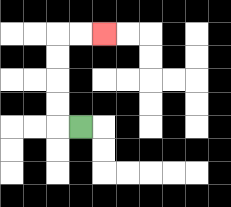{'start': '[3, 5]', 'end': '[4, 1]', 'path_directions': 'L,U,U,U,U,R,R', 'path_coordinates': '[[3, 5], [2, 5], [2, 4], [2, 3], [2, 2], [2, 1], [3, 1], [4, 1]]'}